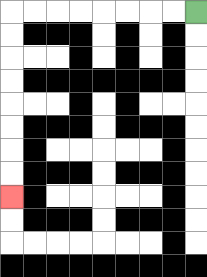{'start': '[8, 0]', 'end': '[0, 8]', 'path_directions': 'L,L,L,L,L,L,L,L,D,D,D,D,D,D,D,D', 'path_coordinates': '[[8, 0], [7, 0], [6, 0], [5, 0], [4, 0], [3, 0], [2, 0], [1, 0], [0, 0], [0, 1], [0, 2], [0, 3], [0, 4], [0, 5], [0, 6], [0, 7], [0, 8]]'}